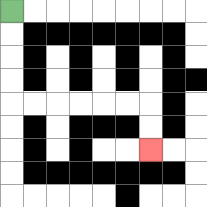{'start': '[0, 0]', 'end': '[6, 6]', 'path_directions': 'D,D,D,D,R,R,R,R,R,R,D,D', 'path_coordinates': '[[0, 0], [0, 1], [0, 2], [0, 3], [0, 4], [1, 4], [2, 4], [3, 4], [4, 4], [5, 4], [6, 4], [6, 5], [6, 6]]'}